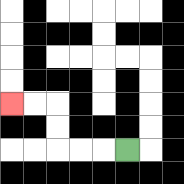{'start': '[5, 6]', 'end': '[0, 4]', 'path_directions': 'L,L,L,U,U,L,L', 'path_coordinates': '[[5, 6], [4, 6], [3, 6], [2, 6], [2, 5], [2, 4], [1, 4], [0, 4]]'}